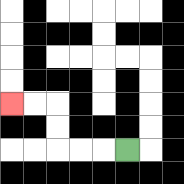{'start': '[5, 6]', 'end': '[0, 4]', 'path_directions': 'L,L,L,U,U,L,L', 'path_coordinates': '[[5, 6], [4, 6], [3, 6], [2, 6], [2, 5], [2, 4], [1, 4], [0, 4]]'}